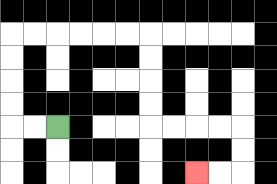{'start': '[2, 5]', 'end': '[8, 7]', 'path_directions': 'L,L,U,U,U,U,R,R,R,R,R,R,D,D,D,D,R,R,R,R,D,D,L,L', 'path_coordinates': '[[2, 5], [1, 5], [0, 5], [0, 4], [0, 3], [0, 2], [0, 1], [1, 1], [2, 1], [3, 1], [4, 1], [5, 1], [6, 1], [6, 2], [6, 3], [6, 4], [6, 5], [7, 5], [8, 5], [9, 5], [10, 5], [10, 6], [10, 7], [9, 7], [8, 7]]'}